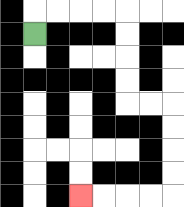{'start': '[1, 1]', 'end': '[3, 8]', 'path_directions': 'U,R,R,R,R,D,D,D,D,R,R,D,D,D,D,L,L,L,L', 'path_coordinates': '[[1, 1], [1, 0], [2, 0], [3, 0], [4, 0], [5, 0], [5, 1], [5, 2], [5, 3], [5, 4], [6, 4], [7, 4], [7, 5], [7, 6], [7, 7], [7, 8], [6, 8], [5, 8], [4, 8], [3, 8]]'}